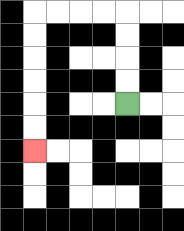{'start': '[5, 4]', 'end': '[1, 6]', 'path_directions': 'U,U,U,U,L,L,L,L,D,D,D,D,D,D', 'path_coordinates': '[[5, 4], [5, 3], [5, 2], [5, 1], [5, 0], [4, 0], [3, 0], [2, 0], [1, 0], [1, 1], [1, 2], [1, 3], [1, 4], [1, 5], [1, 6]]'}